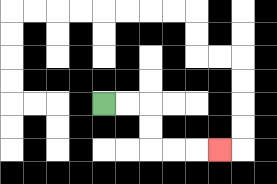{'start': '[4, 4]', 'end': '[9, 6]', 'path_directions': 'R,R,D,D,R,R,R', 'path_coordinates': '[[4, 4], [5, 4], [6, 4], [6, 5], [6, 6], [7, 6], [8, 6], [9, 6]]'}